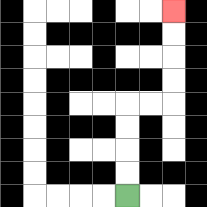{'start': '[5, 8]', 'end': '[7, 0]', 'path_directions': 'U,U,U,U,R,R,U,U,U,U', 'path_coordinates': '[[5, 8], [5, 7], [5, 6], [5, 5], [5, 4], [6, 4], [7, 4], [7, 3], [7, 2], [7, 1], [7, 0]]'}